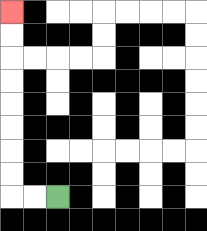{'start': '[2, 8]', 'end': '[0, 0]', 'path_directions': 'L,L,U,U,U,U,U,U,U,U', 'path_coordinates': '[[2, 8], [1, 8], [0, 8], [0, 7], [0, 6], [0, 5], [0, 4], [0, 3], [0, 2], [0, 1], [0, 0]]'}